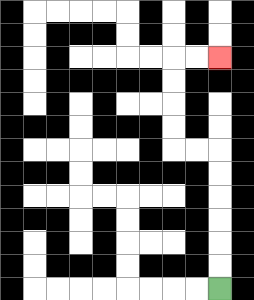{'start': '[9, 12]', 'end': '[9, 2]', 'path_directions': 'U,U,U,U,U,U,L,L,U,U,U,U,R,R', 'path_coordinates': '[[9, 12], [9, 11], [9, 10], [9, 9], [9, 8], [9, 7], [9, 6], [8, 6], [7, 6], [7, 5], [7, 4], [7, 3], [7, 2], [8, 2], [9, 2]]'}